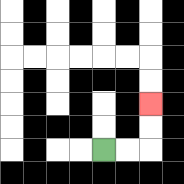{'start': '[4, 6]', 'end': '[6, 4]', 'path_directions': 'R,R,U,U', 'path_coordinates': '[[4, 6], [5, 6], [6, 6], [6, 5], [6, 4]]'}